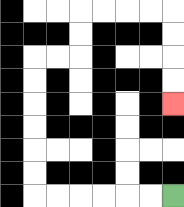{'start': '[7, 8]', 'end': '[7, 4]', 'path_directions': 'L,L,L,L,L,L,U,U,U,U,U,U,R,R,U,U,R,R,R,R,D,D,D,D', 'path_coordinates': '[[7, 8], [6, 8], [5, 8], [4, 8], [3, 8], [2, 8], [1, 8], [1, 7], [1, 6], [1, 5], [1, 4], [1, 3], [1, 2], [2, 2], [3, 2], [3, 1], [3, 0], [4, 0], [5, 0], [6, 0], [7, 0], [7, 1], [7, 2], [7, 3], [7, 4]]'}